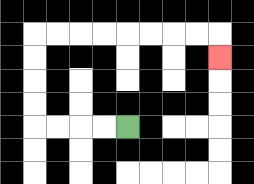{'start': '[5, 5]', 'end': '[9, 2]', 'path_directions': 'L,L,L,L,U,U,U,U,R,R,R,R,R,R,R,R,D', 'path_coordinates': '[[5, 5], [4, 5], [3, 5], [2, 5], [1, 5], [1, 4], [1, 3], [1, 2], [1, 1], [2, 1], [3, 1], [4, 1], [5, 1], [6, 1], [7, 1], [8, 1], [9, 1], [9, 2]]'}